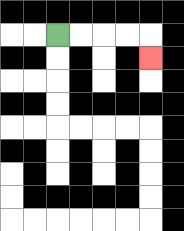{'start': '[2, 1]', 'end': '[6, 2]', 'path_directions': 'R,R,R,R,D', 'path_coordinates': '[[2, 1], [3, 1], [4, 1], [5, 1], [6, 1], [6, 2]]'}